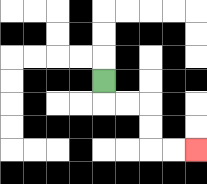{'start': '[4, 3]', 'end': '[8, 6]', 'path_directions': 'D,R,R,D,D,R,R', 'path_coordinates': '[[4, 3], [4, 4], [5, 4], [6, 4], [6, 5], [6, 6], [7, 6], [8, 6]]'}